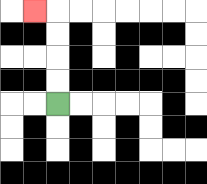{'start': '[2, 4]', 'end': '[1, 0]', 'path_directions': 'U,U,U,U,L', 'path_coordinates': '[[2, 4], [2, 3], [2, 2], [2, 1], [2, 0], [1, 0]]'}